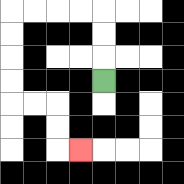{'start': '[4, 3]', 'end': '[3, 6]', 'path_directions': 'U,U,U,L,L,L,L,D,D,D,D,R,R,D,D,R', 'path_coordinates': '[[4, 3], [4, 2], [4, 1], [4, 0], [3, 0], [2, 0], [1, 0], [0, 0], [0, 1], [0, 2], [0, 3], [0, 4], [1, 4], [2, 4], [2, 5], [2, 6], [3, 6]]'}